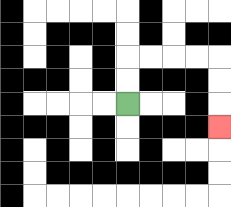{'start': '[5, 4]', 'end': '[9, 5]', 'path_directions': 'U,U,R,R,R,R,D,D,D', 'path_coordinates': '[[5, 4], [5, 3], [5, 2], [6, 2], [7, 2], [8, 2], [9, 2], [9, 3], [9, 4], [9, 5]]'}